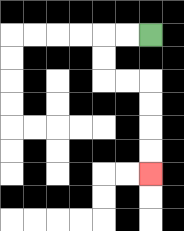{'start': '[6, 1]', 'end': '[6, 7]', 'path_directions': 'L,L,D,D,R,R,D,D,D,D', 'path_coordinates': '[[6, 1], [5, 1], [4, 1], [4, 2], [4, 3], [5, 3], [6, 3], [6, 4], [6, 5], [6, 6], [6, 7]]'}